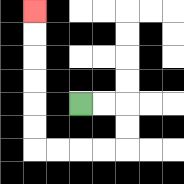{'start': '[3, 4]', 'end': '[1, 0]', 'path_directions': 'R,R,D,D,L,L,L,L,U,U,U,U,U,U', 'path_coordinates': '[[3, 4], [4, 4], [5, 4], [5, 5], [5, 6], [4, 6], [3, 6], [2, 6], [1, 6], [1, 5], [1, 4], [1, 3], [1, 2], [1, 1], [1, 0]]'}